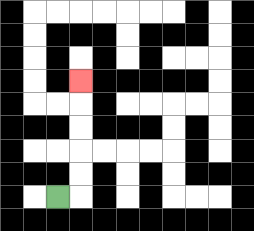{'start': '[2, 8]', 'end': '[3, 3]', 'path_directions': 'R,U,U,U,U,U', 'path_coordinates': '[[2, 8], [3, 8], [3, 7], [3, 6], [3, 5], [3, 4], [3, 3]]'}